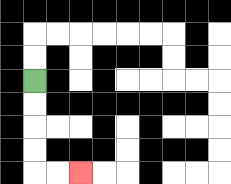{'start': '[1, 3]', 'end': '[3, 7]', 'path_directions': 'D,D,D,D,R,R', 'path_coordinates': '[[1, 3], [1, 4], [1, 5], [1, 6], [1, 7], [2, 7], [3, 7]]'}